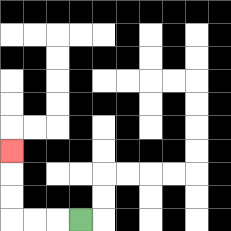{'start': '[3, 9]', 'end': '[0, 6]', 'path_directions': 'L,L,L,U,U,U', 'path_coordinates': '[[3, 9], [2, 9], [1, 9], [0, 9], [0, 8], [0, 7], [0, 6]]'}